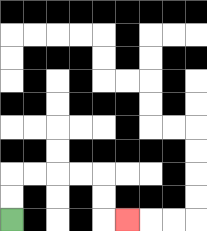{'start': '[0, 9]', 'end': '[5, 9]', 'path_directions': 'U,U,R,R,R,R,D,D,R', 'path_coordinates': '[[0, 9], [0, 8], [0, 7], [1, 7], [2, 7], [3, 7], [4, 7], [4, 8], [4, 9], [5, 9]]'}